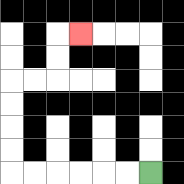{'start': '[6, 7]', 'end': '[3, 1]', 'path_directions': 'L,L,L,L,L,L,U,U,U,U,R,R,U,U,R', 'path_coordinates': '[[6, 7], [5, 7], [4, 7], [3, 7], [2, 7], [1, 7], [0, 7], [0, 6], [0, 5], [0, 4], [0, 3], [1, 3], [2, 3], [2, 2], [2, 1], [3, 1]]'}